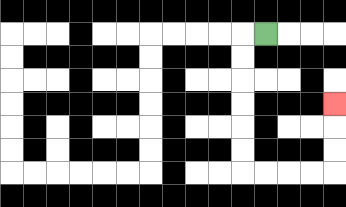{'start': '[11, 1]', 'end': '[14, 4]', 'path_directions': 'L,D,D,D,D,D,D,R,R,R,R,U,U,U', 'path_coordinates': '[[11, 1], [10, 1], [10, 2], [10, 3], [10, 4], [10, 5], [10, 6], [10, 7], [11, 7], [12, 7], [13, 7], [14, 7], [14, 6], [14, 5], [14, 4]]'}